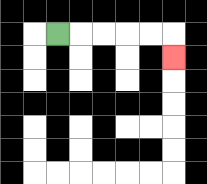{'start': '[2, 1]', 'end': '[7, 2]', 'path_directions': 'R,R,R,R,R,D', 'path_coordinates': '[[2, 1], [3, 1], [4, 1], [5, 1], [6, 1], [7, 1], [7, 2]]'}